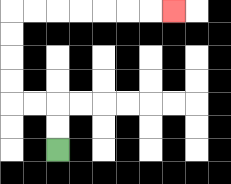{'start': '[2, 6]', 'end': '[7, 0]', 'path_directions': 'U,U,L,L,U,U,U,U,R,R,R,R,R,R,R', 'path_coordinates': '[[2, 6], [2, 5], [2, 4], [1, 4], [0, 4], [0, 3], [0, 2], [0, 1], [0, 0], [1, 0], [2, 0], [3, 0], [4, 0], [5, 0], [6, 0], [7, 0]]'}